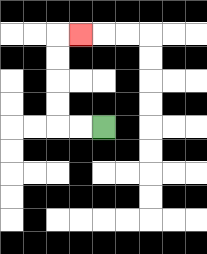{'start': '[4, 5]', 'end': '[3, 1]', 'path_directions': 'L,L,U,U,U,U,R', 'path_coordinates': '[[4, 5], [3, 5], [2, 5], [2, 4], [2, 3], [2, 2], [2, 1], [3, 1]]'}